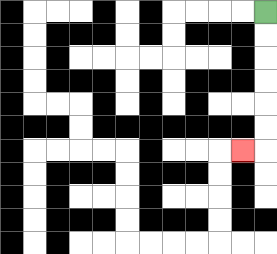{'start': '[11, 0]', 'end': '[10, 6]', 'path_directions': 'D,D,D,D,D,D,L', 'path_coordinates': '[[11, 0], [11, 1], [11, 2], [11, 3], [11, 4], [11, 5], [11, 6], [10, 6]]'}